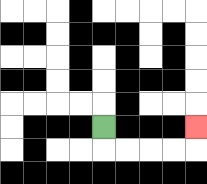{'start': '[4, 5]', 'end': '[8, 5]', 'path_directions': 'D,R,R,R,R,U', 'path_coordinates': '[[4, 5], [4, 6], [5, 6], [6, 6], [7, 6], [8, 6], [8, 5]]'}